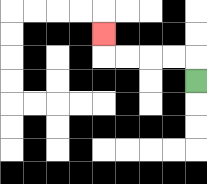{'start': '[8, 3]', 'end': '[4, 1]', 'path_directions': 'U,L,L,L,L,U', 'path_coordinates': '[[8, 3], [8, 2], [7, 2], [6, 2], [5, 2], [4, 2], [4, 1]]'}